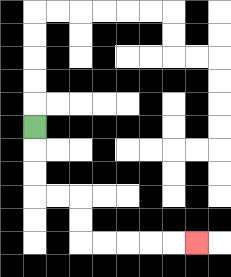{'start': '[1, 5]', 'end': '[8, 10]', 'path_directions': 'D,D,D,R,R,D,D,R,R,R,R,R', 'path_coordinates': '[[1, 5], [1, 6], [1, 7], [1, 8], [2, 8], [3, 8], [3, 9], [3, 10], [4, 10], [5, 10], [6, 10], [7, 10], [8, 10]]'}